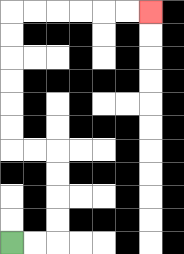{'start': '[0, 10]', 'end': '[6, 0]', 'path_directions': 'R,R,U,U,U,U,L,L,U,U,U,U,U,U,R,R,R,R,R,R', 'path_coordinates': '[[0, 10], [1, 10], [2, 10], [2, 9], [2, 8], [2, 7], [2, 6], [1, 6], [0, 6], [0, 5], [0, 4], [0, 3], [0, 2], [0, 1], [0, 0], [1, 0], [2, 0], [3, 0], [4, 0], [5, 0], [6, 0]]'}